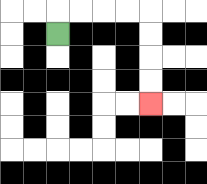{'start': '[2, 1]', 'end': '[6, 4]', 'path_directions': 'U,R,R,R,R,D,D,D,D', 'path_coordinates': '[[2, 1], [2, 0], [3, 0], [4, 0], [5, 0], [6, 0], [6, 1], [6, 2], [6, 3], [6, 4]]'}